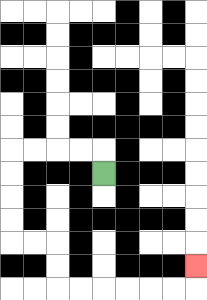{'start': '[4, 7]', 'end': '[8, 11]', 'path_directions': 'U,L,L,L,L,D,D,D,D,R,R,D,D,R,R,R,R,R,R,U', 'path_coordinates': '[[4, 7], [4, 6], [3, 6], [2, 6], [1, 6], [0, 6], [0, 7], [0, 8], [0, 9], [0, 10], [1, 10], [2, 10], [2, 11], [2, 12], [3, 12], [4, 12], [5, 12], [6, 12], [7, 12], [8, 12], [8, 11]]'}